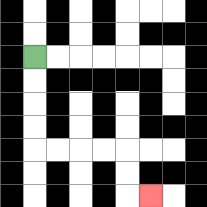{'start': '[1, 2]', 'end': '[6, 8]', 'path_directions': 'D,D,D,D,R,R,R,R,D,D,R', 'path_coordinates': '[[1, 2], [1, 3], [1, 4], [1, 5], [1, 6], [2, 6], [3, 6], [4, 6], [5, 6], [5, 7], [5, 8], [6, 8]]'}